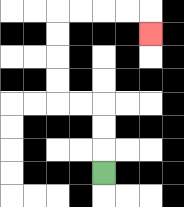{'start': '[4, 7]', 'end': '[6, 1]', 'path_directions': 'U,U,U,L,L,U,U,U,U,R,R,R,R,D', 'path_coordinates': '[[4, 7], [4, 6], [4, 5], [4, 4], [3, 4], [2, 4], [2, 3], [2, 2], [2, 1], [2, 0], [3, 0], [4, 0], [5, 0], [6, 0], [6, 1]]'}